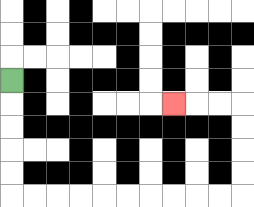{'start': '[0, 3]', 'end': '[7, 4]', 'path_directions': 'D,D,D,D,D,R,R,R,R,R,R,R,R,R,R,U,U,U,U,L,L,L', 'path_coordinates': '[[0, 3], [0, 4], [0, 5], [0, 6], [0, 7], [0, 8], [1, 8], [2, 8], [3, 8], [4, 8], [5, 8], [6, 8], [7, 8], [8, 8], [9, 8], [10, 8], [10, 7], [10, 6], [10, 5], [10, 4], [9, 4], [8, 4], [7, 4]]'}